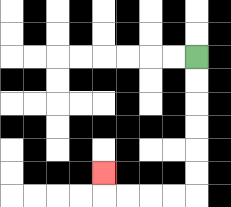{'start': '[8, 2]', 'end': '[4, 7]', 'path_directions': 'D,D,D,D,D,D,L,L,L,L,U', 'path_coordinates': '[[8, 2], [8, 3], [8, 4], [8, 5], [8, 6], [8, 7], [8, 8], [7, 8], [6, 8], [5, 8], [4, 8], [4, 7]]'}